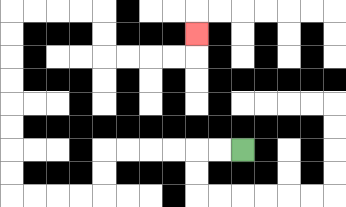{'start': '[10, 6]', 'end': '[8, 1]', 'path_directions': 'L,L,L,L,L,L,D,D,L,L,L,L,U,U,U,U,U,U,U,U,R,R,R,R,D,D,R,R,R,R,U', 'path_coordinates': '[[10, 6], [9, 6], [8, 6], [7, 6], [6, 6], [5, 6], [4, 6], [4, 7], [4, 8], [3, 8], [2, 8], [1, 8], [0, 8], [0, 7], [0, 6], [0, 5], [0, 4], [0, 3], [0, 2], [0, 1], [0, 0], [1, 0], [2, 0], [3, 0], [4, 0], [4, 1], [4, 2], [5, 2], [6, 2], [7, 2], [8, 2], [8, 1]]'}